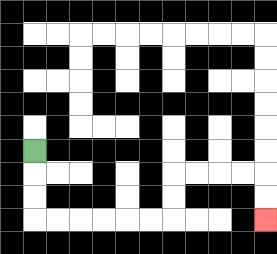{'start': '[1, 6]', 'end': '[11, 9]', 'path_directions': 'D,D,D,R,R,R,R,R,R,U,U,R,R,R,R,D,D', 'path_coordinates': '[[1, 6], [1, 7], [1, 8], [1, 9], [2, 9], [3, 9], [4, 9], [5, 9], [6, 9], [7, 9], [7, 8], [7, 7], [8, 7], [9, 7], [10, 7], [11, 7], [11, 8], [11, 9]]'}